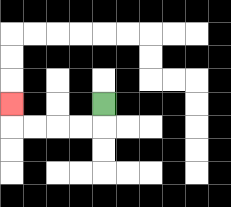{'start': '[4, 4]', 'end': '[0, 4]', 'path_directions': 'D,L,L,L,L,U', 'path_coordinates': '[[4, 4], [4, 5], [3, 5], [2, 5], [1, 5], [0, 5], [0, 4]]'}